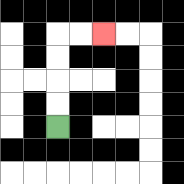{'start': '[2, 5]', 'end': '[4, 1]', 'path_directions': 'U,U,U,U,R,R', 'path_coordinates': '[[2, 5], [2, 4], [2, 3], [2, 2], [2, 1], [3, 1], [4, 1]]'}